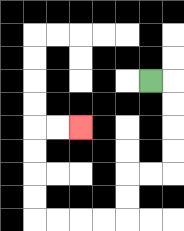{'start': '[6, 3]', 'end': '[3, 5]', 'path_directions': 'R,D,D,D,D,L,L,D,D,L,L,L,L,U,U,U,U,R,R', 'path_coordinates': '[[6, 3], [7, 3], [7, 4], [7, 5], [7, 6], [7, 7], [6, 7], [5, 7], [5, 8], [5, 9], [4, 9], [3, 9], [2, 9], [1, 9], [1, 8], [1, 7], [1, 6], [1, 5], [2, 5], [3, 5]]'}